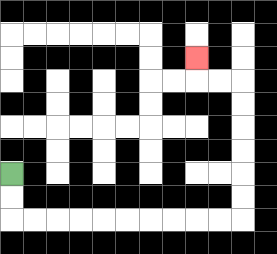{'start': '[0, 7]', 'end': '[8, 2]', 'path_directions': 'D,D,R,R,R,R,R,R,R,R,R,R,U,U,U,U,U,U,L,L,U', 'path_coordinates': '[[0, 7], [0, 8], [0, 9], [1, 9], [2, 9], [3, 9], [4, 9], [5, 9], [6, 9], [7, 9], [8, 9], [9, 9], [10, 9], [10, 8], [10, 7], [10, 6], [10, 5], [10, 4], [10, 3], [9, 3], [8, 3], [8, 2]]'}